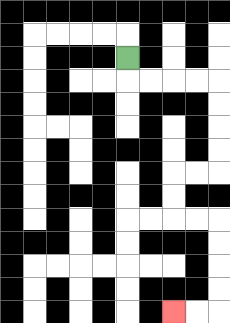{'start': '[5, 2]', 'end': '[7, 13]', 'path_directions': 'D,R,R,R,R,D,D,D,D,L,L,D,D,R,R,D,D,D,D,L,L', 'path_coordinates': '[[5, 2], [5, 3], [6, 3], [7, 3], [8, 3], [9, 3], [9, 4], [9, 5], [9, 6], [9, 7], [8, 7], [7, 7], [7, 8], [7, 9], [8, 9], [9, 9], [9, 10], [9, 11], [9, 12], [9, 13], [8, 13], [7, 13]]'}